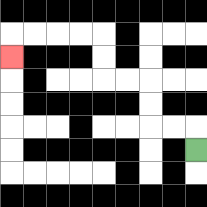{'start': '[8, 6]', 'end': '[0, 2]', 'path_directions': 'U,L,L,U,U,L,L,U,U,L,L,L,L,D', 'path_coordinates': '[[8, 6], [8, 5], [7, 5], [6, 5], [6, 4], [6, 3], [5, 3], [4, 3], [4, 2], [4, 1], [3, 1], [2, 1], [1, 1], [0, 1], [0, 2]]'}